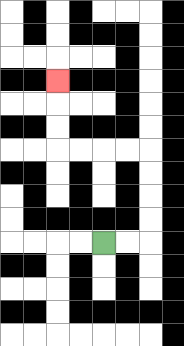{'start': '[4, 10]', 'end': '[2, 3]', 'path_directions': 'R,R,U,U,U,U,L,L,L,L,U,U,U', 'path_coordinates': '[[4, 10], [5, 10], [6, 10], [6, 9], [6, 8], [6, 7], [6, 6], [5, 6], [4, 6], [3, 6], [2, 6], [2, 5], [2, 4], [2, 3]]'}